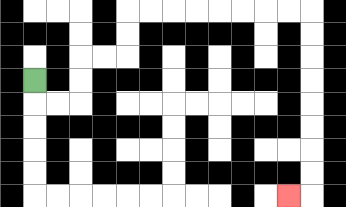{'start': '[1, 3]', 'end': '[12, 8]', 'path_directions': 'D,R,R,U,U,R,R,U,U,R,R,R,R,R,R,R,R,D,D,D,D,D,D,D,D,L', 'path_coordinates': '[[1, 3], [1, 4], [2, 4], [3, 4], [3, 3], [3, 2], [4, 2], [5, 2], [5, 1], [5, 0], [6, 0], [7, 0], [8, 0], [9, 0], [10, 0], [11, 0], [12, 0], [13, 0], [13, 1], [13, 2], [13, 3], [13, 4], [13, 5], [13, 6], [13, 7], [13, 8], [12, 8]]'}